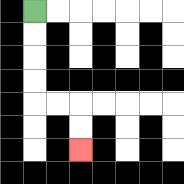{'start': '[1, 0]', 'end': '[3, 6]', 'path_directions': 'D,D,D,D,R,R,D,D', 'path_coordinates': '[[1, 0], [1, 1], [1, 2], [1, 3], [1, 4], [2, 4], [3, 4], [3, 5], [3, 6]]'}